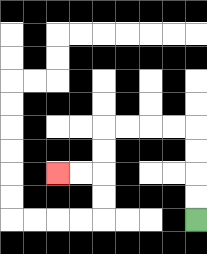{'start': '[8, 9]', 'end': '[2, 7]', 'path_directions': 'U,U,U,U,L,L,L,L,D,D,L,L', 'path_coordinates': '[[8, 9], [8, 8], [8, 7], [8, 6], [8, 5], [7, 5], [6, 5], [5, 5], [4, 5], [4, 6], [4, 7], [3, 7], [2, 7]]'}